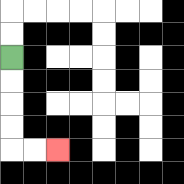{'start': '[0, 2]', 'end': '[2, 6]', 'path_directions': 'D,D,D,D,R,R', 'path_coordinates': '[[0, 2], [0, 3], [0, 4], [0, 5], [0, 6], [1, 6], [2, 6]]'}